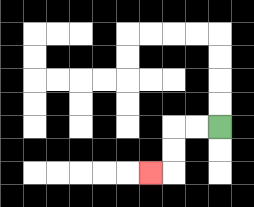{'start': '[9, 5]', 'end': '[6, 7]', 'path_directions': 'L,L,D,D,L', 'path_coordinates': '[[9, 5], [8, 5], [7, 5], [7, 6], [7, 7], [6, 7]]'}